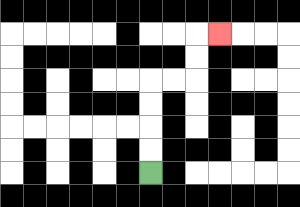{'start': '[6, 7]', 'end': '[9, 1]', 'path_directions': 'U,U,U,U,R,R,U,U,R', 'path_coordinates': '[[6, 7], [6, 6], [6, 5], [6, 4], [6, 3], [7, 3], [8, 3], [8, 2], [8, 1], [9, 1]]'}